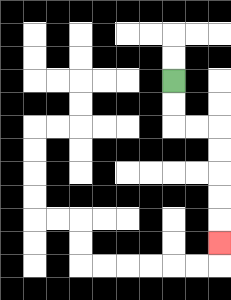{'start': '[7, 3]', 'end': '[9, 10]', 'path_directions': 'D,D,R,R,D,D,D,D,D', 'path_coordinates': '[[7, 3], [7, 4], [7, 5], [8, 5], [9, 5], [9, 6], [9, 7], [9, 8], [9, 9], [9, 10]]'}